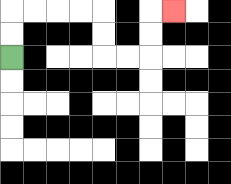{'start': '[0, 2]', 'end': '[7, 0]', 'path_directions': 'U,U,R,R,R,R,D,D,R,R,U,U,R', 'path_coordinates': '[[0, 2], [0, 1], [0, 0], [1, 0], [2, 0], [3, 0], [4, 0], [4, 1], [4, 2], [5, 2], [6, 2], [6, 1], [6, 0], [7, 0]]'}